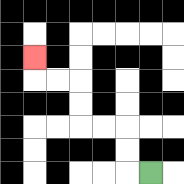{'start': '[6, 7]', 'end': '[1, 2]', 'path_directions': 'L,U,U,L,L,U,U,L,L,U', 'path_coordinates': '[[6, 7], [5, 7], [5, 6], [5, 5], [4, 5], [3, 5], [3, 4], [3, 3], [2, 3], [1, 3], [1, 2]]'}